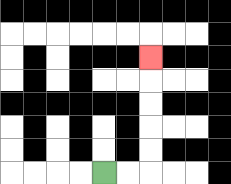{'start': '[4, 7]', 'end': '[6, 2]', 'path_directions': 'R,R,U,U,U,U,U', 'path_coordinates': '[[4, 7], [5, 7], [6, 7], [6, 6], [6, 5], [6, 4], [6, 3], [6, 2]]'}